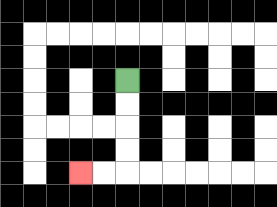{'start': '[5, 3]', 'end': '[3, 7]', 'path_directions': 'D,D,D,D,L,L', 'path_coordinates': '[[5, 3], [5, 4], [5, 5], [5, 6], [5, 7], [4, 7], [3, 7]]'}